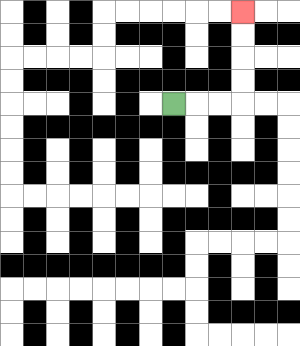{'start': '[7, 4]', 'end': '[10, 0]', 'path_directions': 'R,R,R,U,U,U,U', 'path_coordinates': '[[7, 4], [8, 4], [9, 4], [10, 4], [10, 3], [10, 2], [10, 1], [10, 0]]'}